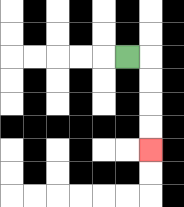{'start': '[5, 2]', 'end': '[6, 6]', 'path_directions': 'R,D,D,D,D', 'path_coordinates': '[[5, 2], [6, 2], [6, 3], [6, 4], [6, 5], [6, 6]]'}